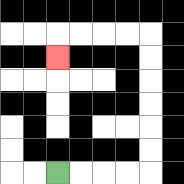{'start': '[2, 7]', 'end': '[2, 2]', 'path_directions': 'R,R,R,R,U,U,U,U,U,U,L,L,L,L,D', 'path_coordinates': '[[2, 7], [3, 7], [4, 7], [5, 7], [6, 7], [6, 6], [6, 5], [6, 4], [6, 3], [6, 2], [6, 1], [5, 1], [4, 1], [3, 1], [2, 1], [2, 2]]'}